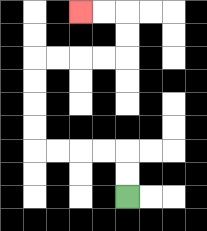{'start': '[5, 8]', 'end': '[3, 0]', 'path_directions': 'U,U,L,L,L,L,U,U,U,U,R,R,R,R,U,U,L,L', 'path_coordinates': '[[5, 8], [5, 7], [5, 6], [4, 6], [3, 6], [2, 6], [1, 6], [1, 5], [1, 4], [1, 3], [1, 2], [2, 2], [3, 2], [4, 2], [5, 2], [5, 1], [5, 0], [4, 0], [3, 0]]'}